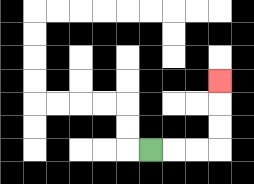{'start': '[6, 6]', 'end': '[9, 3]', 'path_directions': 'R,R,R,U,U,U', 'path_coordinates': '[[6, 6], [7, 6], [8, 6], [9, 6], [9, 5], [9, 4], [9, 3]]'}